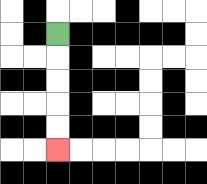{'start': '[2, 1]', 'end': '[2, 6]', 'path_directions': 'D,D,D,D,D', 'path_coordinates': '[[2, 1], [2, 2], [2, 3], [2, 4], [2, 5], [2, 6]]'}